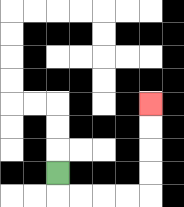{'start': '[2, 7]', 'end': '[6, 4]', 'path_directions': 'D,R,R,R,R,U,U,U,U', 'path_coordinates': '[[2, 7], [2, 8], [3, 8], [4, 8], [5, 8], [6, 8], [6, 7], [6, 6], [6, 5], [6, 4]]'}